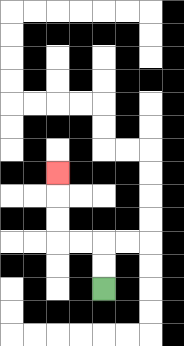{'start': '[4, 12]', 'end': '[2, 7]', 'path_directions': 'U,U,L,L,U,U,U', 'path_coordinates': '[[4, 12], [4, 11], [4, 10], [3, 10], [2, 10], [2, 9], [2, 8], [2, 7]]'}